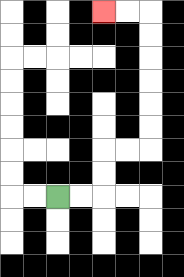{'start': '[2, 8]', 'end': '[4, 0]', 'path_directions': 'R,R,U,U,R,R,U,U,U,U,U,U,L,L', 'path_coordinates': '[[2, 8], [3, 8], [4, 8], [4, 7], [4, 6], [5, 6], [6, 6], [6, 5], [6, 4], [6, 3], [6, 2], [6, 1], [6, 0], [5, 0], [4, 0]]'}